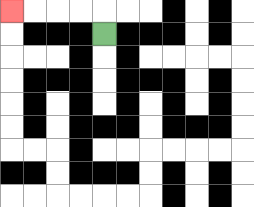{'start': '[4, 1]', 'end': '[0, 0]', 'path_directions': 'U,L,L,L,L', 'path_coordinates': '[[4, 1], [4, 0], [3, 0], [2, 0], [1, 0], [0, 0]]'}